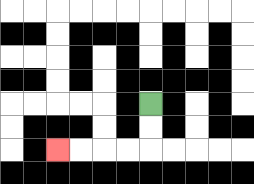{'start': '[6, 4]', 'end': '[2, 6]', 'path_directions': 'D,D,L,L,L,L', 'path_coordinates': '[[6, 4], [6, 5], [6, 6], [5, 6], [4, 6], [3, 6], [2, 6]]'}